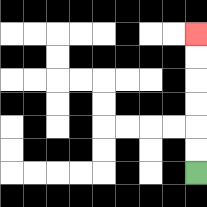{'start': '[8, 7]', 'end': '[8, 1]', 'path_directions': 'U,U,U,U,U,U', 'path_coordinates': '[[8, 7], [8, 6], [8, 5], [8, 4], [8, 3], [8, 2], [8, 1]]'}